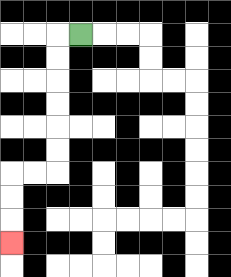{'start': '[3, 1]', 'end': '[0, 10]', 'path_directions': 'L,D,D,D,D,D,D,L,L,D,D,D', 'path_coordinates': '[[3, 1], [2, 1], [2, 2], [2, 3], [2, 4], [2, 5], [2, 6], [2, 7], [1, 7], [0, 7], [0, 8], [0, 9], [0, 10]]'}